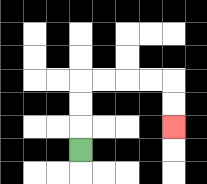{'start': '[3, 6]', 'end': '[7, 5]', 'path_directions': 'U,U,U,R,R,R,R,D,D', 'path_coordinates': '[[3, 6], [3, 5], [3, 4], [3, 3], [4, 3], [5, 3], [6, 3], [7, 3], [7, 4], [7, 5]]'}